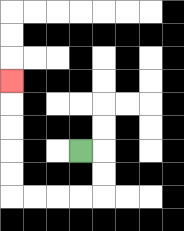{'start': '[3, 6]', 'end': '[0, 3]', 'path_directions': 'R,D,D,L,L,L,L,U,U,U,U,U', 'path_coordinates': '[[3, 6], [4, 6], [4, 7], [4, 8], [3, 8], [2, 8], [1, 8], [0, 8], [0, 7], [0, 6], [0, 5], [0, 4], [0, 3]]'}